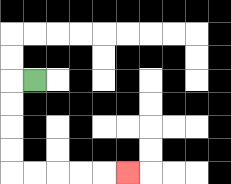{'start': '[1, 3]', 'end': '[5, 7]', 'path_directions': 'L,D,D,D,D,R,R,R,R,R', 'path_coordinates': '[[1, 3], [0, 3], [0, 4], [0, 5], [0, 6], [0, 7], [1, 7], [2, 7], [3, 7], [4, 7], [5, 7]]'}